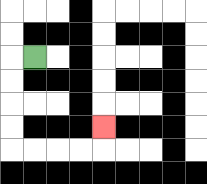{'start': '[1, 2]', 'end': '[4, 5]', 'path_directions': 'L,D,D,D,D,R,R,R,R,U', 'path_coordinates': '[[1, 2], [0, 2], [0, 3], [0, 4], [0, 5], [0, 6], [1, 6], [2, 6], [3, 6], [4, 6], [4, 5]]'}